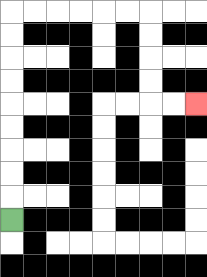{'start': '[0, 9]', 'end': '[8, 4]', 'path_directions': 'U,U,U,U,U,U,U,U,U,R,R,R,R,R,R,D,D,D,D,R,R', 'path_coordinates': '[[0, 9], [0, 8], [0, 7], [0, 6], [0, 5], [0, 4], [0, 3], [0, 2], [0, 1], [0, 0], [1, 0], [2, 0], [3, 0], [4, 0], [5, 0], [6, 0], [6, 1], [6, 2], [6, 3], [6, 4], [7, 4], [8, 4]]'}